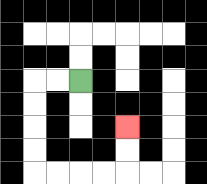{'start': '[3, 3]', 'end': '[5, 5]', 'path_directions': 'L,L,D,D,D,D,R,R,R,R,U,U', 'path_coordinates': '[[3, 3], [2, 3], [1, 3], [1, 4], [1, 5], [1, 6], [1, 7], [2, 7], [3, 7], [4, 7], [5, 7], [5, 6], [5, 5]]'}